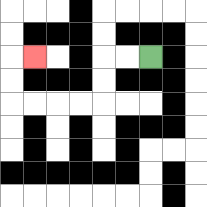{'start': '[6, 2]', 'end': '[1, 2]', 'path_directions': 'L,L,D,D,L,L,L,L,U,U,R', 'path_coordinates': '[[6, 2], [5, 2], [4, 2], [4, 3], [4, 4], [3, 4], [2, 4], [1, 4], [0, 4], [0, 3], [0, 2], [1, 2]]'}